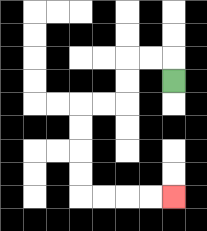{'start': '[7, 3]', 'end': '[7, 8]', 'path_directions': 'U,L,L,D,D,L,L,D,D,D,D,R,R,R,R', 'path_coordinates': '[[7, 3], [7, 2], [6, 2], [5, 2], [5, 3], [5, 4], [4, 4], [3, 4], [3, 5], [3, 6], [3, 7], [3, 8], [4, 8], [5, 8], [6, 8], [7, 8]]'}